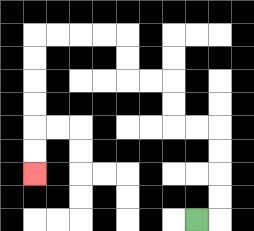{'start': '[8, 9]', 'end': '[1, 7]', 'path_directions': 'R,U,U,U,U,L,L,U,U,L,L,U,U,L,L,L,L,D,D,D,D,D,D', 'path_coordinates': '[[8, 9], [9, 9], [9, 8], [9, 7], [9, 6], [9, 5], [8, 5], [7, 5], [7, 4], [7, 3], [6, 3], [5, 3], [5, 2], [5, 1], [4, 1], [3, 1], [2, 1], [1, 1], [1, 2], [1, 3], [1, 4], [1, 5], [1, 6], [1, 7]]'}